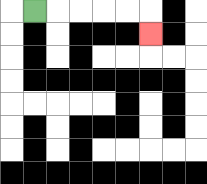{'start': '[1, 0]', 'end': '[6, 1]', 'path_directions': 'R,R,R,R,R,D', 'path_coordinates': '[[1, 0], [2, 0], [3, 0], [4, 0], [5, 0], [6, 0], [6, 1]]'}